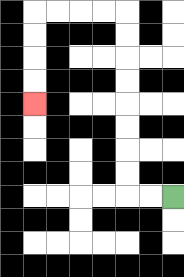{'start': '[7, 8]', 'end': '[1, 4]', 'path_directions': 'L,L,U,U,U,U,U,U,U,U,L,L,L,L,D,D,D,D', 'path_coordinates': '[[7, 8], [6, 8], [5, 8], [5, 7], [5, 6], [5, 5], [5, 4], [5, 3], [5, 2], [5, 1], [5, 0], [4, 0], [3, 0], [2, 0], [1, 0], [1, 1], [1, 2], [1, 3], [1, 4]]'}